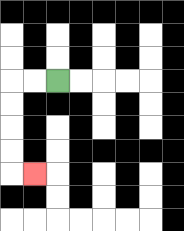{'start': '[2, 3]', 'end': '[1, 7]', 'path_directions': 'L,L,D,D,D,D,R', 'path_coordinates': '[[2, 3], [1, 3], [0, 3], [0, 4], [0, 5], [0, 6], [0, 7], [1, 7]]'}